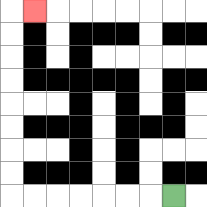{'start': '[7, 8]', 'end': '[1, 0]', 'path_directions': 'L,L,L,L,L,L,L,U,U,U,U,U,U,U,U,R', 'path_coordinates': '[[7, 8], [6, 8], [5, 8], [4, 8], [3, 8], [2, 8], [1, 8], [0, 8], [0, 7], [0, 6], [0, 5], [0, 4], [0, 3], [0, 2], [0, 1], [0, 0], [1, 0]]'}